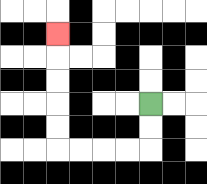{'start': '[6, 4]', 'end': '[2, 1]', 'path_directions': 'D,D,L,L,L,L,U,U,U,U,U', 'path_coordinates': '[[6, 4], [6, 5], [6, 6], [5, 6], [4, 6], [3, 6], [2, 6], [2, 5], [2, 4], [2, 3], [2, 2], [2, 1]]'}